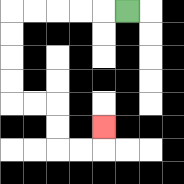{'start': '[5, 0]', 'end': '[4, 5]', 'path_directions': 'L,L,L,L,L,D,D,D,D,R,R,D,D,R,R,U', 'path_coordinates': '[[5, 0], [4, 0], [3, 0], [2, 0], [1, 0], [0, 0], [0, 1], [0, 2], [0, 3], [0, 4], [1, 4], [2, 4], [2, 5], [2, 6], [3, 6], [4, 6], [4, 5]]'}